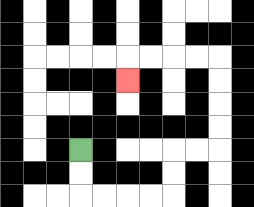{'start': '[3, 6]', 'end': '[5, 3]', 'path_directions': 'D,D,R,R,R,R,U,U,R,R,U,U,U,U,L,L,L,L,D', 'path_coordinates': '[[3, 6], [3, 7], [3, 8], [4, 8], [5, 8], [6, 8], [7, 8], [7, 7], [7, 6], [8, 6], [9, 6], [9, 5], [9, 4], [9, 3], [9, 2], [8, 2], [7, 2], [6, 2], [5, 2], [5, 3]]'}